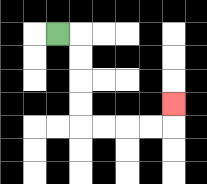{'start': '[2, 1]', 'end': '[7, 4]', 'path_directions': 'R,D,D,D,D,R,R,R,R,U', 'path_coordinates': '[[2, 1], [3, 1], [3, 2], [3, 3], [3, 4], [3, 5], [4, 5], [5, 5], [6, 5], [7, 5], [7, 4]]'}